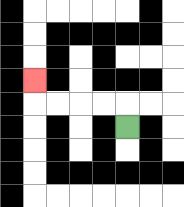{'start': '[5, 5]', 'end': '[1, 3]', 'path_directions': 'U,L,L,L,L,U', 'path_coordinates': '[[5, 5], [5, 4], [4, 4], [3, 4], [2, 4], [1, 4], [1, 3]]'}